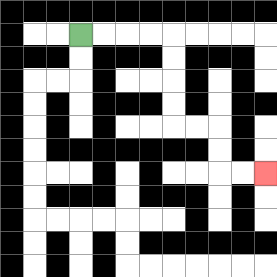{'start': '[3, 1]', 'end': '[11, 7]', 'path_directions': 'R,R,R,R,D,D,D,D,R,R,D,D,R,R', 'path_coordinates': '[[3, 1], [4, 1], [5, 1], [6, 1], [7, 1], [7, 2], [7, 3], [7, 4], [7, 5], [8, 5], [9, 5], [9, 6], [9, 7], [10, 7], [11, 7]]'}